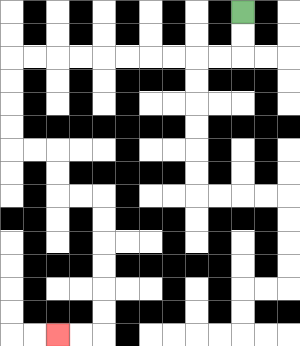{'start': '[10, 0]', 'end': '[2, 14]', 'path_directions': 'D,D,L,L,L,L,L,L,L,L,L,L,D,D,D,D,R,R,D,D,R,R,D,D,D,D,D,D,L,L', 'path_coordinates': '[[10, 0], [10, 1], [10, 2], [9, 2], [8, 2], [7, 2], [6, 2], [5, 2], [4, 2], [3, 2], [2, 2], [1, 2], [0, 2], [0, 3], [0, 4], [0, 5], [0, 6], [1, 6], [2, 6], [2, 7], [2, 8], [3, 8], [4, 8], [4, 9], [4, 10], [4, 11], [4, 12], [4, 13], [4, 14], [3, 14], [2, 14]]'}